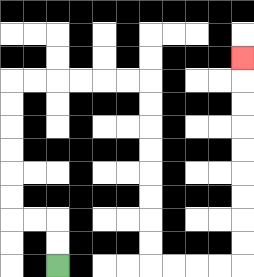{'start': '[2, 11]', 'end': '[10, 2]', 'path_directions': 'U,U,L,L,U,U,U,U,U,U,R,R,R,R,R,R,D,D,D,D,D,D,D,D,R,R,R,R,U,U,U,U,U,U,U,U,U', 'path_coordinates': '[[2, 11], [2, 10], [2, 9], [1, 9], [0, 9], [0, 8], [0, 7], [0, 6], [0, 5], [0, 4], [0, 3], [1, 3], [2, 3], [3, 3], [4, 3], [5, 3], [6, 3], [6, 4], [6, 5], [6, 6], [6, 7], [6, 8], [6, 9], [6, 10], [6, 11], [7, 11], [8, 11], [9, 11], [10, 11], [10, 10], [10, 9], [10, 8], [10, 7], [10, 6], [10, 5], [10, 4], [10, 3], [10, 2]]'}